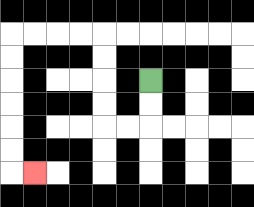{'start': '[6, 3]', 'end': '[1, 7]', 'path_directions': 'D,D,L,L,U,U,U,U,L,L,L,L,D,D,D,D,D,D,R', 'path_coordinates': '[[6, 3], [6, 4], [6, 5], [5, 5], [4, 5], [4, 4], [4, 3], [4, 2], [4, 1], [3, 1], [2, 1], [1, 1], [0, 1], [0, 2], [0, 3], [0, 4], [0, 5], [0, 6], [0, 7], [1, 7]]'}